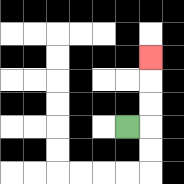{'start': '[5, 5]', 'end': '[6, 2]', 'path_directions': 'R,U,U,U', 'path_coordinates': '[[5, 5], [6, 5], [6, 4], [6, 3], [6, 2]]'}